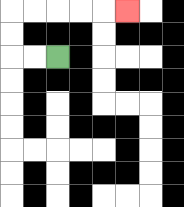{'start': '[2, 2]', 'end': '[5, 0]', 'path_directions': 'L,L,U,U,R,R,R,R,R', 'path_coordinates': '[[2, 2], [1, 2], [0, 2], [0, 1], [0, 0], [1, 0], [2, 0], [3, 0], [4, 0], [5, 0]]'}